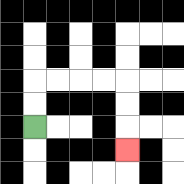{'start': '[1, 5]', 'end': '[5, 6]', 'path_directions': 'U,U,R,R,R,R,D,D,D', 'path_coordinates': '[[1, 5], [1, 4], [1, 3], [2, 3], [3, 3], [4, 3], [5, 3], [5, 4], [5, 5], [5, 6]]'}